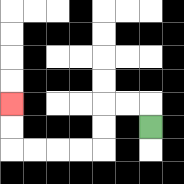{'start': '[6, 5]', 'end': '[0, 4]', 'path_directions': 'U,L,L,D,D,L,L,L,L,U,U', 'path_coordinates': '[[6, 5], [6, 4], [5, 4], [4, 4], [4, 5], [4, 6], [3, 6], [2, 6], [1, 6], [0, 6], [0, 5], [0, 4]]'}